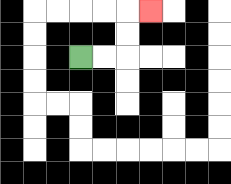{'start': '[3, 2]', 'end': '[6, 0]', 'path_directions': 'R,R,U,U,R', 'path_coordinates': '[[3, 2], [4, 2], [5, 2], [5, 1], [5, 0], [6, 0]]'}